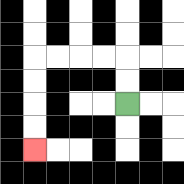{'start': '[5, 4]', 'end': '[1, 6]', 'path_directions': 'U,U,L,L,L,L,D,D,D,D', 'path_coordinates': '[[5, 4], [5, 3], [5, 2], [4, 2], [3, 2], [2, 2], [1, 2], [1, 3], [1, 4], [1, 5], [1, 6]]'}